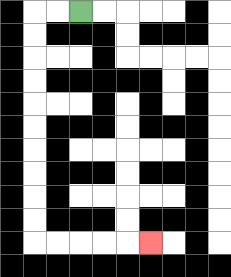{'start': '[3, 0]', 'end': '[6, 10]', 'path_directions': 'L,L,D,D,D,D,D,D,D,D,D,D,R,R,R,R,R', 'path_coordinates': '[[3, 0], [2, 0], [1, 0], [1, 1], [1, 2], [1, 3], [1, 4], [1, 5], [1, 6], [1, 7], [1, 8], [1, 9], [1, 10], [2, 10], [3, 10], [4, 10], [5, 10], [6, 10]]'}